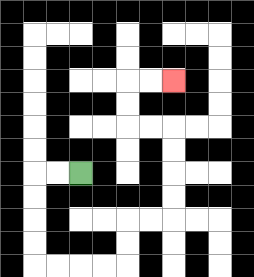{'start': '[3, 7]', 'end': '[7, 3]', 'path_directions': 'L,L,D,D,D,D,R,R,R,R,U,U,R,R,U,U,U,U,L,L,U,U,R,R', 'path_coordinates': '[[3, 7], [2, 7], [1, 7], [1, 8], [1, 9], [1, 10], [1, 11], [2, 11], [3, 11], [4, 11], [5, 11], [5, 10], [5, 9], [6, 9], [7, 9], [7, 8], [7, 7], [7, 6], [7, 5], [6, 5], [5, 5], [5, 4], [5, 3], [6, 3], [7, 3]]'}